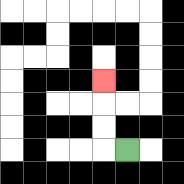{'start': '[5, 6]', 'end': '[4, 3]', 'path_directions': 'L,U,U,U', 'path_coordinates': '[[5, 6], [4, 6], [4, 5], [4, 4], [4, 3]]'}